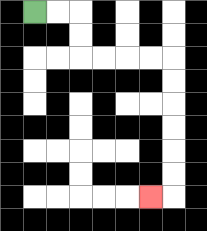{'start': '[1, 0]', 'end': '[6, 8]', 'path_directions': 'R,R,D,D,R,R,R,R,D,D,D,D,D,D,L', 'path_coordinates': '[[1, 0], [2, 0], [3, 0], [3, 1], [3, 2], [4, 2], [5, 2], [6, 2], [7, 2], [7, 3], [7, 4], [7, 5], [7, 6], [7, 7], [7, 8], [6, 8]]'}